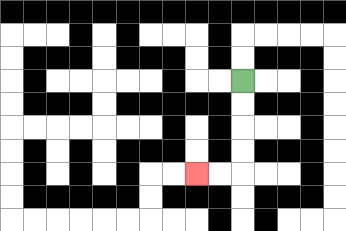{'start': '[10, 3]', 'end': '[8, 7]', 'path_directions': 'D,D,D,D,L,L', 'path_coordinates': '[[10, 3], [10, 4], [10, 5], [10, 6], [10, 7], [9, 7], [8, 7]]'}